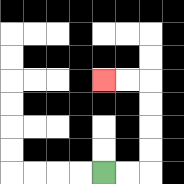{'start': '[4, 7]', 'end': '[4, 3]', 'path_directions': 'R,R,U,U,U,U,L,L', 'path_coordinates': '[[4, 7], [5, 7], [6, 7], [6, 6], [6, 5], [6, 4], [6, 3], [5, 3], [4, 3]]'}